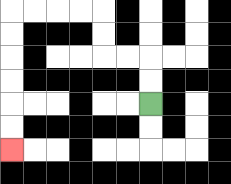{'start': '[6, 4]', 'end': '[0, 6]', 'path_directions': 'U,U,L,L,U,U,L,L,L,L,D,D,D,D,D,D', 'path_coordinates': '[[6, 4], [6, 3], [6, 2], [5, 2], [4, 2], [4, 1], [4, 0], [3, 0], [2, 0], [1, 0], [0, 0], [0, 1], [0, 2], [0, 3], [0, 4], [0, 5], [0, 6]]'}